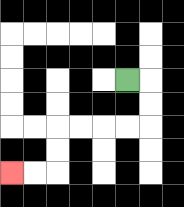{'start': '[5, 3]', 'end': '[0, 7]', 'path_directions': 'R,D,D,L,L,L,L,D,D,L,L', 'path_coordinates': '[[5, 3], [6, 3], [6, 4], [6, 5], [5, 5], [4, 5], [3, 5], [2, 5], [2, 6], [2, 7], [1, 7], [0, 7]]'}